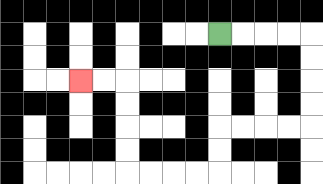{'start': '[9, 1]', 'end': '[3, 3]', 'path_directions': 'R,R,R,R,D,D,D,D,L,L,L,L,D,D,L,L,L,L,U,U,U,U,L,L', 'path_coordinates': '[[9, 1], [10, 1], [11, 1], [12, 1], [13, 1], [13, 2], [13, 3], [13, 4], [13, 5], [12, 5], [11, 5], [10, 5], [9, 5], [9, 6], [9, 7], [8, 7], [7, 7], [6, 7], [5, 7], [5, 6], [5, 5], [5, 4], [5, 3], [4, 3], [3, 3]]'}